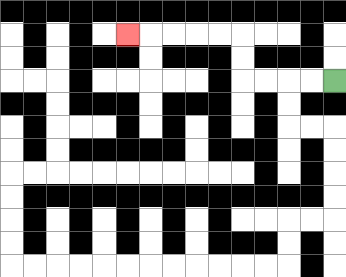{'start': '[14, 3]', 'end': '[5, 1]', 'path_directions': 'L,L,L,L,U,U,L,L,L,L,L', 'path_coordinates': '[[14, 3], [13, 3], [12, 3], [11, 3], [10, 3], [10, 2], [10, 1], [9, 1], [8, 1], [7, 1], [6, 1], [5, 1]]'}